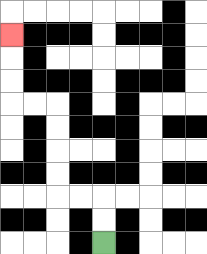{'start': '[4, 10]', 'end': '[0, 1]', 'path_directions': 'U,U,L,L,U,U,U,U,L,L,U,U,U', 'path_coordinates': '[[4, 10], [4, 9], [4, 8], [3, 8], [2, 8], [2, 7], [2, 6], [2, 5], [2, 4], [1, 4], [0, 4], [0, 3], [0, 2], [0, 1]]'}